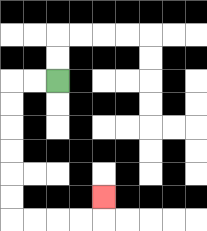{'start': '[2, 3]', 'end': '[4, 8]', 'path_directions': 'L,L,D,D,D,D,D,D,R,R,R,R,U', 'path_coordinates': '[[2, 3], [1, 3], [0, 3], [0, 4], [0, 5], [0, 6], [0, 7], [0, 8], [0, 9], [1, 9], [2, 9], [3, 9], [4, 9], [4, 8]]'}